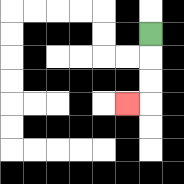{'start': '[6, 1]', 'end': '[5, 4]', 'path_directions': 'D,D,D,L', 'path_coordinates': '[[6, 1], [6, 2], [6, 3], [6, 4], [5, 4]]'}